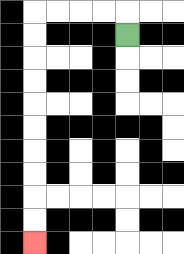{'start': '[5, 1]', 'end': '[1, 10]', 'path_directions': 'U,L,L,L,L,D,D,D,D,D,D,D,D,D,D', 'path_coordinates': '[[5, 1], [5, 0], [4, 0], [3, 0], [2, 0], [1, 0], [1, 1], [1, 2], [1, 3], [1, 4], [1, 5], [1, 6], [1, 7], [1, 8], [1, 9], [1, 10]]'}